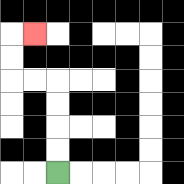{'start': '[2, 7]', 'end': '[1, 1]', 'path_directions': 'U,U,U,U,L,L,U,U,R', 'path_coordinates': '[[2, 7], [2, 6], [2, 5], [2, 4], [2, 3], [1, 3], [0, 3], [0, 2], [0, 1], [1, 1]]'}